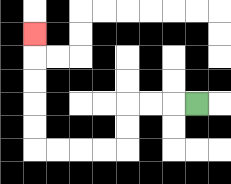{'start': '[8, 4]', 'end': '[1, 1]', 'path_directions': 'L,L,L,D,D,L,L,L,L,U,U,U,U,U', 'path_coordinates': '[[8, 4], [7, 4], [6, 4], [5, 4], [5, 5], [5, 6], [4, 6], [3, 6], [2, 6], [1, 6], [1, 5], [1, 4], [1, 3], [1, 2], [1, 1]]'}